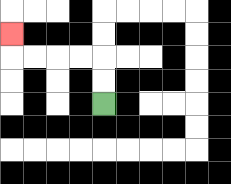{'start': '[4, 4]', 'end': '[0, 1]', 'path_directions': 'U,U,L,L,L,L,U', 'path_coordinates': '[[4, 4], [4, 3], [4, 2], [3, 2], [2, 2], [1, 2], [0, 2], [0, 1]]'}